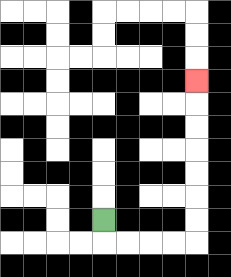{'start': '[4, 9]', 'end': '[8, 3]', 'path_directions': 'D,R,R,R,R,U,U,U,U,U,U,U', 'path_coordinates': '[[4, 9], [4, 10], [5, 10], [6, 10], [7, 10], [8, 10], [8, 9], [8, 8], [8, 7], [8, 6], [8, 5], [8, 4], [8, 3]]'}